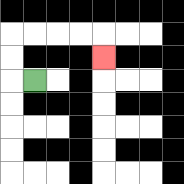{'start': '[1, 3]', 'end': '[4, 2]', 'path_directions': 'L,U,U,R,R,R,R,D', 'path_coordinates': '[[1, 3], [0, 3], [0, 2], [0, 1], [1, 1], [2, 1], [3, 1], [4, 1], [4, 2]]'}